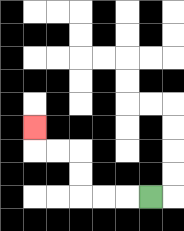{'start': '[6, 8]', 'end': '[1, 5]', 'path_directions': 'L,L,L,U,U,L,L,U', 'path_coordinates': '[[6, 8], [5, 8], [4, 8], [3, 8], [3, 7], [3, 6], [2, 6], [1, 6], [1, 5]]'}